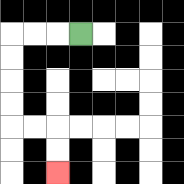{'start': '[3, 1]', 'end': '[2, 7]', 'path_directions': 'L,L,L,D,D,D,D,R,R,D,D', 'path_coordinates': '[[3, 1], [2, 1], [1, 1], [0, 1], [0, 2], [0, 3], [0, 4], [0, 5], [1, 5], [2, 5], [2, 6], [2, 7]]'}